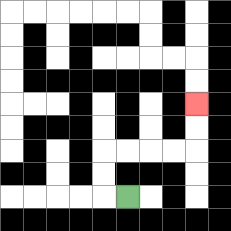{'start': '[5, 8]', 'end': '[8, 4]', 'path_directions': 'L,U,U,R,R,R,R,U,U', 'path_coordinates': '[[5, 8], [4, 8], [4, 7], [4, 6], [5, 6], [6, 6], [7, 6], [8, 6], [8, 5], [8, 4]]'}